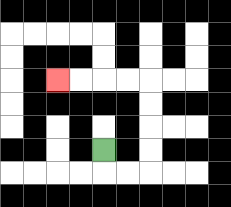{'start': '[4, 6]', 'end': '[2, 3]', 'path_directions': 'D,R,R,U,U,U,U,L,L,L,L', 'path_coordinates': '[[4, 6], [4, 7], [5, 7], [6, 7], [6, 6], [6, 5], [6, 4], [6, 3], [5, 3], [4, 3], [3, 3], [2, 3]]'}